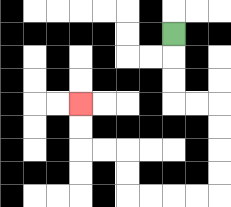{'start': '[7, 1]', 'end': '[3, 4]', 'path_directions': 'D,D,D,R,R,D,D,D,D,L,L,L,L,U,U,L,L,U,U', 'path_coordinates': '[[7, 1], [7, 2], [7, 3], [7, 4], [8, 4], [9, 4], [9, 5], [9, 6], [9, 7], [9, 8], [8, 8], [7, 8], [6, 8], [5, 8], [5, 7], [5, 6], [4, 6], [3, 6], [3, 5], [3, 4]]'}